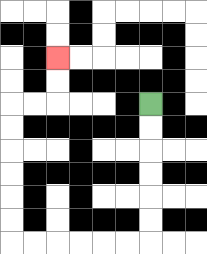{'start': '[6, 4]', 'end': '[2, 2]', 'path_directions': 'D,D,D,D,D,D,L,L,L,L,L,L,U,U,U,U,U,U,R,R,U,U', 'path_coordinates': '[[6, 4], [6, 5], [6, 6], [6, 7], [6, 8], [6, 9], [6, 10], [5, 10], [4, 10], [3, 10], [2, 10], [1, 10], [0, 10], [0, 9], [0, 8], [0, 7], [0, 6], [0, 5], [0, 4], [1, 4], [2, 4], [2, 3], [2, 2]]'}